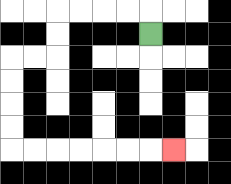{'start': '[6, 1]', 'end': '[7, 6]', 'path_directions': 'U,L,L,L,L,D,D,L,L,D,D,D,D,R,R,R,R,R,R,R', 'path_coordinates': '[[6, 1], [6, 0], [5, 0], [4, 0], [3, 0], [2, 0], [2, 1], [2, 2], [1, 2], [0, 2], [0, 3], [0, 4], [0, 5], [0, 6], [1, 6], [2, 6], [3, 6], [4, 6], [5, 6], [6, 6], [7, 6]]'}